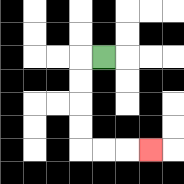{'start': '[4, 2]', 'end': '[6, 6]', 'path_directions': 'L,D,D,D,D,R,R,R', 'path_coordinates': '[[4, 2], [3, 2], [3, 3], [3, 4], [3, 5], [3, 6], [4, 6], [5, 6], [6, 6]]'}